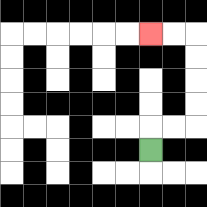{'start': '[6, 6]', 'end': '[6, 1]', 'path_directions': 'U,R,R,U,U,U,U,L,L', 'path_coordinates': '[[6, 6], [6, 5], [7, 5], [8, 5], [8, 4], [8, 3], [8, 2], [8, 1], [7, 1], [6, 1]]'}